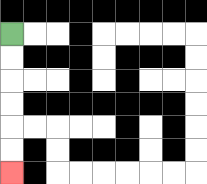{'start': '[0, 1]', 'end': '[0, 7]', 'path_directions': 'D,D,D,D,D,D', 'path_coordinates': '[[0, 1], [0, 2], [0, 3], [0, 4], [0, 5], [0, 6], [0, 7]]'}